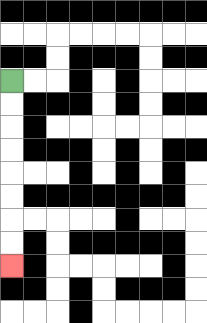{'start': '[0, 3]', 'end': '[0, 11]', 'path_directions': 'D,D,D,D,D,D,D,D', 'path_coordinates': '[[0, 3], [0, 4], [0, 5], [0, 6], [0, 7], [0, 8], [0, 9], [0, 10], [0, 11]]'}